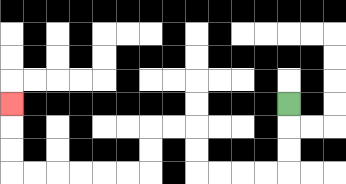{'start': '[12, 4]', 'end': '[0, 4]', 'path_directions': 'D,D,D,L,L,L,L,U,U,L,L,D,D,L,L,L,L,L,L,U,U,U', 'path_coordinates': '[[12, 4], [12, 5], [12, 6], [12, 7], [11, 7], [10, 7], [9, 7], [8, 7], [8, 6], [8, 5], [7, 5], [6, 5], [6, 6], [6, 7], [5, 7], [4, 7], [3, 7], [2, 7], [1, 7], [0, 7], [0, 6], [0, 5], [0, 4]]'}